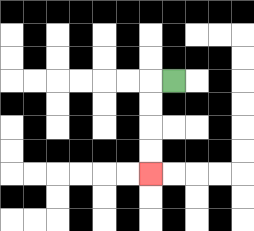{'start': '[7, 3]', 'end': '[6, 7]', 'path_directions': 'L,D,D,D,D', 'path_coordinates': '[[7, 3], [6, 3], [6, 4], [6, 5], [6, 6], [6, 7]]'}